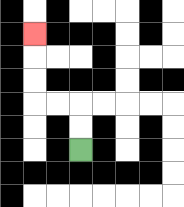{'start': '[3, 6]', 'end': '[1, 1]', 'path_directions': 'U,U,L,L,U,U,U', 'path_coordinates': '[[3, 6], [3, 5], [3, 4], [2, 4], [1, 4], [1, 3], [1, 2], [1, 1]]'}